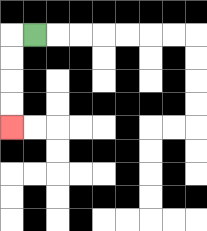{'start': '[1, 1]', 'end': '[0, 5]', 'path_directions': 'L,D,D,D,D', 'path_coordinates': '[[1, 1], [0, 1], [0, 2], [0, 3], [0, 4], [0, 5]]'}